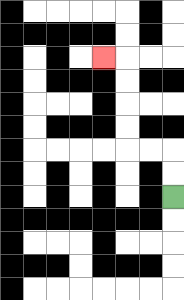{'start': '[7, 8]', 'end': '[4, 2]', 'path_directions': 'U,U,L,L,U,U,U,U,L', 'path_coordinates': '[[7, 8], [7, 7], [7, 6], [6, 6], [5, 6], [5, 5], [5, 4], [5, 3], [5, 2], [4, 2]]'}